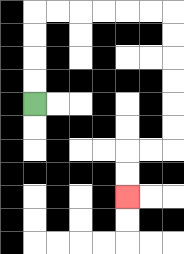{'start': '[1, 4]', 'end': '[5, 8]', 'path_directions': 'U,U,U,U,R,R,R,R,R,R,D,D,D,D,D,D,L,L,D,D', 'path_coordinates': '[[1, 4], [1, 3], [1, 2], [1, 1], [1, 0], [2, 0], [3, 0], [4, 0], [5, 0], [6, 0], [7, 0], [7, 1], [7, 2], [7, 3], [7, 4], [7, 5], [7, 6], [6, 6], [5, 6], [5, 7], [5, 8]]'}